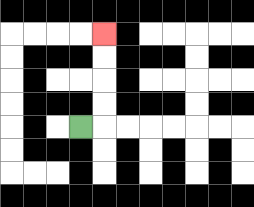{'start': '[3, 5]', 'end': '[4, 1]', 'path_directions': 'R,U,U,U,U', 'path_coordinates': '[[3, 5], [4, 5], [4, 4], [4, 3], [4, 2], [4, 1]]'}